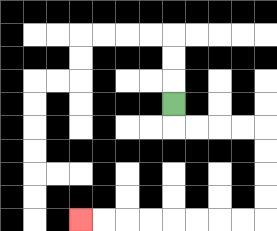{'start': '[7, 4]', 'end': '[3, 9]', 'path_directions': 'D,R,R,R,R,D,D,D,D,L,L,L,L,L,L,L,L', 'path_coordinates': '[[7, 4], [7, 5], [8, 5], [9, 5], [10, 5], [11, 5], [11, 6], [11, 7], [11, 8], [11, 9], [10, 9], [9, 9], [8, 9], [7, 9], [6, 9], [5, 9], [4, 9], [3, 9]]'}